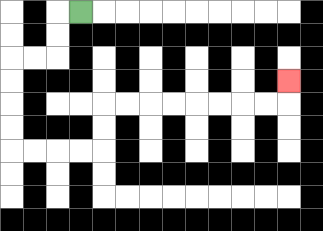{'start': '[3, 0]', 'end': '[12, 3]', 'path_directions': 'L,D,D,L,L,D,D,D,D,R,R,R,R,U,U,R,R,R,R,R,R,R,R,U', 'path_coordinates': '[[3, 0], [2, 0], [2, 1], [2, 2], [1, 2], [0, 2], [0, 3], [0, 4], [0, 5], [0, 6], [1, 6], [2, 6], [3, 6], [4, 6], [4, 5], [4, 4], [5, 4], [6, 4], [7, 4], [8, 4], [9, 4], [10, 4], [11, 4], [12, 4], [12, 3]]'}